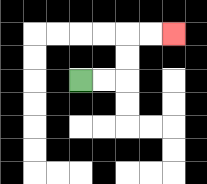{'start': '[3, 3]', 'end': '[7, 1]', 'path_directions': 'R,R,U,U,R,R', 'path_coordinates': '[[3, 3], [4, 3], [5, 3], [5, 2], [5, 1], [6, 1], [7, 1]]'}